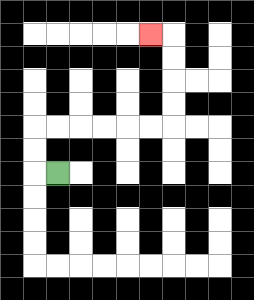{'start': '[2, 7]', 'end': '[6, 1]', 'path_directions': 'L,U,U,R,R,R,R,R,R,U,U,U,U,L', 'path_coordinates': '[[2, 7], [1, 7], [1, 6], [1, 5], [2, 5], [3, 5], [4, 5], [5, 5], [6, 5], [7, 5], [7, 4], [7, 3], [7, 2], [7, 1], [6, 1]]'}